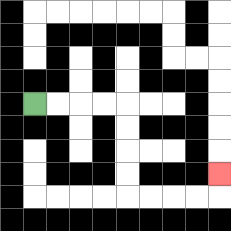{'start': '[1, 4]', 'end': '[9, 7]', 'path_directions': 'R,R,R,R,D,D,D,D,R,R,R,R,U', 'path_coordinates': '[[1, 4], [2, 4], [3, 4], [4, 4], [5, 4], [5, 5], [5, 6], [5, 7], [5, 8], [6, 8], [7, 8], [8, 8], [9, 8], [9, 7]]'}